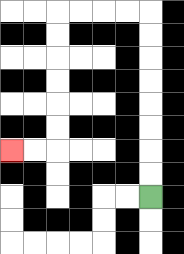{'start': '[6, 8]', 'end': '[0, 6]', 'path_directions': 'U,U,U,U,U,U,U,U,L,L,L,L,D,D,D,D,D,D,L,L', 'path_coordinates': '[[6, 8], [6, 7], [6, 6], [6, 5], [6, 4], [6, 3], [6, 2], [6, 1], [6, 0], [5, 0], [4, 0], [3, 0], [2, 0], [2, 1], [2, 2], [2, 3], [2, 4], [2, 5], [2, 6], [1, 6], [0, 6]]'}